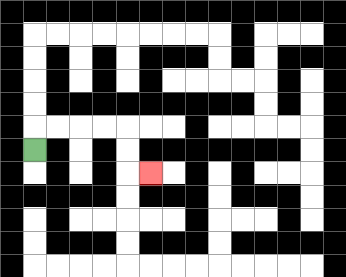{'start': '[1, 6]', 'end': '[6, 7]', 'path_directions': 'U,R,R,R,R,D,D,R', 'path_coordinates': '[[1, 6], [1, 5], [2, 5], [3, 5], [4, 5], [5, 5], [5, 6], [5, 7], [6, 7]]'}